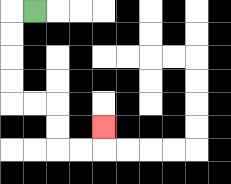{'start': '[1, 0]', 'end': '[4, 5]', 'path_directions': 'L,D,D,D,D,R,R,D,D,R,R,U', 'path_coordinates': '[[1, 0], [0, 0], [0, 1], [0, 2], [0, 3], [0, 4], [1, 4], [2, 4], [2, 5], [2, 6], [3, 6], [4, 6], [4, 5]]'}